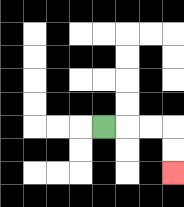{'start': '[4, 5]', 'end': '[7, 7]', 'path_directions': 'R,R,R,D,D', 'path_coordinates': '[[4, 5], [5, 5], [6, 5], [7, 5], [7, 6], [7, 7]]'}